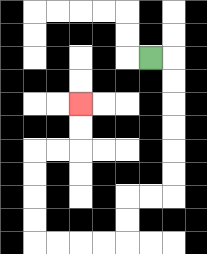{'start': '[6, 2]', 'end': '[3, 4]', 'path_directions': 'R,D,D,D,D,D,D,L,L,D,D,L,L,L,L,U,U,U,U,R,R,U,U', 'path_coordinates': '[[6, 2], [7, 2], [7, 3], [7, 4], [7, 5], [7, 6], [7, 7], [7, 8], [6, 8], [5, 8], [5, 9], [5, 10], [4, 10], [3, 10], [2, 10], [1, 10], [1, 9], [1, 8], [1, 7], [1, 6], [2, 6], [3, 6], [3, 5], [3, 4]]'}